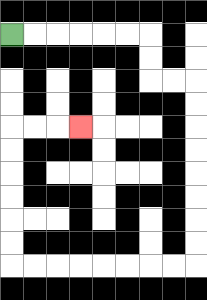{'start': '[0, 1]', 'end': '[3, 5]', 'path_directions': 'R,R,R,R,R,R,D,D,R,R,D,D,D,D,D,D,D,D,L,L,L,L,L,L,L,L,U,U,U,U,U,U,R,R,R', 'path_coordinates': '[[0, 1], [1, 1], [2, 1], [3, 1], [4, 1], [5, 1], [6, 1], [6, 2], [6, 3], [7, 3], [8, 3], [8, 4], [8, 5], [8, 6], [8, 7], [8, 8], [8, 9], [8, 10], [8, 11], [7, 11], [6, 11], [5, 11], [4, 11], [3, 11], [2, 11], [1, 11], [0, 11], [0, 10], [0, 9], [0, 8], [0, 7], [0, 6], [0, 5], [1, 5], [2, 5], [3, 5]]'}